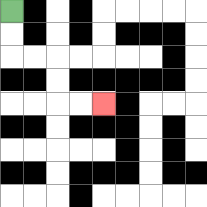{'start': '[0, 0]', 'end': '[4, 4]', 'path_directions': 'D,D,R,R,D,D,R,R', 'path_coordinates': '[[0, 0], [0, 1], [0, 2], [1, 2], [2, 2], [2, 3], [2, 4], [3, 4], [4, 4]]'}